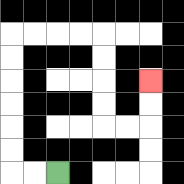{'start': '[2, 7]', 'end': '[6, 3]', 'path_directions': 'L,L,U,U,U,U,U,U,R,R,R,R,D,D,D,D,R,R,U,U', 'path_coordinates': '[[2, 7], [1, 7], [0, 7], [0, 6], [0, 5], [0, 4], [0, 3], [0, 2], [0, 1], [1, 1], [2, 1], [3, 1], [4, 1], [4, 2], [4, 3], [4, 4], [4, 5], [5, 5], [6, 5], [6, 4], [6, 3]]'}